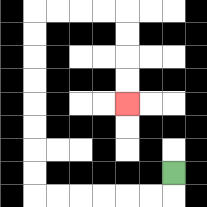{'start': '[7, 7]', 'end': '[5, 4]', 'path_directions': 'D,L,L,L,L,L,L,U,U,U,U,U,U,U,U,R,R,R,R,D,D,D,D', 'path_coordinates': '[[7, 7], [7, 8], [6, 8], [5, 8], [4, 8], [3, 8], [2, 8], [1, 8], [1, 7], [1, 6], [1, 5], [1, 4], [1, 3], [1, 2], [1, 1], [1, 0], [2, 0], [3, 0], [4, 0], [5, 0], [5, 1], [5, 2], [5, 3], [5, 4]]'}